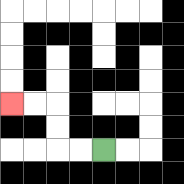{'start': '[4, 6]', 'end': '[0, 4]', 'path_directions': 'L,L,U,U,L,L', 'path_coordinates': '[[4, 6], [3, 6], [2, 6], [2, 5], [2, 4], [1, 4], [0, 4]]'}